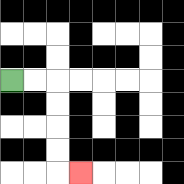{'start': '[0, 3]', 'end': '[3, 7]', 'path_directions': 'R,R,D,D,D,D,R', 'path_coordinates': '[[0, 3], [1, 3], [2, 3], [2, 4], [2, 5], [2, 6], [2, 7], [3, 7]]'}